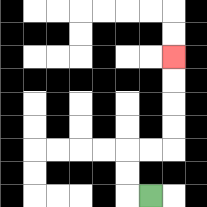{'start': '[6, 8]', 'end': '[7, 2]', 'path_directions': 'L,U,U,R,R,U,U,U,U', 'path_coordinates': '[[6, 8], [5, 8], [5, 7], [5, 6], [6, 6], [7, 6], [7, 5], [7, 4], [7, 3], [7, 2]]'}